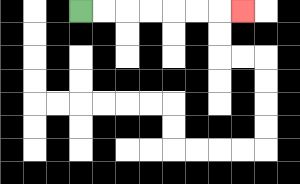{'start': '[3, 0]', 'end': '[10, 0]', 'path_directions': 'R,R,R,R,R,R,R', 'path_coordinates': '[[3, 0], [4, 0], [5, 0], [6, 0], [7, 0], [8, 0], [9, 0], [10, 0]]'}